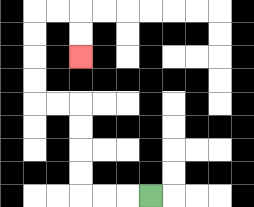{'start': '[6, 8]', 'end': '[3, 2]', 'path_directions': 'L,L,L,U,U,U,U,L,L,U,U,U,U,R,R,D,D', 'path_coordinates': '[[6, 8], [5, 8], [4, 8], [3, 8], [3, 7], [3, 6], [3, 5], [3, 4], [2, 4], [1, 4], [1, 3], [1, 2], [1, 1], [1, 0], [2, 0], [3, 0], [3, 1], [3, 2]]'}